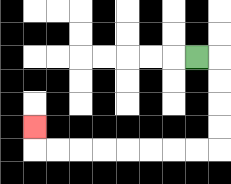{'start': '[8, 2]', 'end': '[1, 5]', 'path_directions': 'R,D,D,D,D,L,L,L,L,L,L,L,L,U', 'path_coordinates': '[[8, 2], [9, 2], [9, 3], [9, 4], [9, 5], [9, 6], [8, 6], [7, 6], [6, 6], [5, 6], [4, 6], [3, 6], [2, 6], [1, 6], [1, 5]]'}